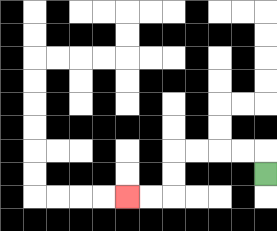{'start': '[11, 7]', 'end': '[5, 8]', 'path_directions': 'U,L,L,L,L,D,D,L,L', 'path_coordinates': '[[11, 7], [11, 6], [10, 6], [9, 6], [8, 6], [7, 6], [7, 7], [7, 8], [6, 8], [5, 8]]'}